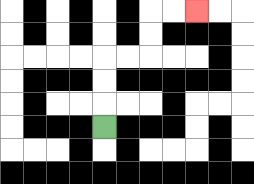{'start': '[4, 5]', 'end': '[8, 0]', 'path_directions': 'U,U,U,R,R,U,U,R,R', 'path_coordinates': '[[4, 5], [4, 4], [4, 3], [4, 2], [5, 2], [6, 2], [6, 1], [6, 0], [7, 0], [8, 0]]'}